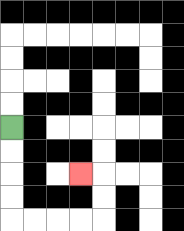{'start': '[0, 5]', 'end': '[3, 7]', 'path_directions': 'D,D,D,D,R,R,R,R,U,U,L', 'path_coordinates': '[[0, 5], [0, 6], [0, 7], [0, 8], [0, 9], [1, 9], [2, 9], [3, 9], [4, 9], [4, 8], [4, 7], [3, 7]]'}